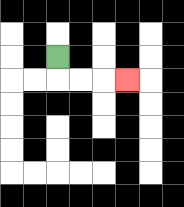{'start': '[2, 2]', 'end': '[5, 3]', 'path_directions': 'D,R,R,R', 'path_coordinates': '[[2, 2], [2, 3], [3, 3], [4, 3], [5, 3]]'}